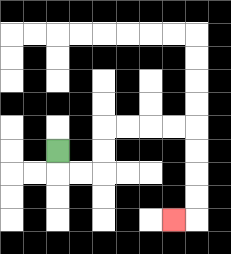{'start': '[2, 6]', 'end': '[7, 9]', 'path_directions': 'D,R,R,U,U,R,R,R,R,D,D,D,D,L', 'path_coordinates': '[[2, 6], [2, 7], [3, 7], [4, 7], [4, 6], [4, 5], [5, 5], [6, 5], [7, 5], [8, 5], [8, 6], [8, 7], [8, 8], [8, 9], [7, 9]]'}